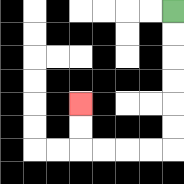{'start': '[7, 0]', 'end': '[3, 4]', 'path_directions': 'D,D,D,D,D,D,L,L,L,L,U,U', 'path_coordinates': '[[7, 0], [7, 1], [7, 2], [7, 3], [7, 4], [7, 5], [7, 6], [6, 6], [5, 6], [4, 6], [3, 6], [3, 5], [3, 4]]'}